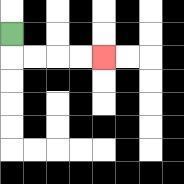{'start': '[0, 1]', 'end': '[4, 2]', 'path_directions': 'D,R,R,R,R', 'path_coordinates': '[[0, 1], [0, 2], [1, 2], [2, 2], [3, 2], [4, 2]]'}